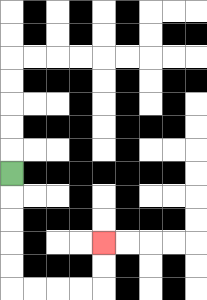{'start': '[0, 7]', 'end': '[4, 10]', 'path_directions': 'D,D,D,D,D,R,R,R,R,U,U', 'path_coordinates': '[[0, 7], [0, 8], [0, 9], [0, 10], [0, 11], [0, 12], [1, 12], [2, 12], [3, 12], [4, 12], [4, 11], [4, 10]]'}